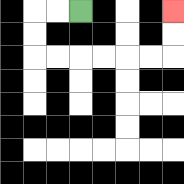{'start': '[3, 0]', 'end': '[7, 0]', 'path_directions': 'L,L,D,D,R,R,R,R,R,R,U,U', 'path_coordinates': '[[3, 0], [2, 0], [1, 0], [1, 1], [1, 2], [2, 2], [3, 2], [4, 2], [5, 2], [6, 2], [7, 2], [7, 1], [7, 0]]'}